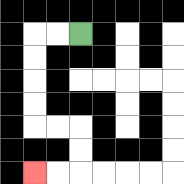{'start': '[3, 1]', 'end': '[1, 7]', 'path_directions': 'L,L,D,D,D,D,R,R,D,D,L,L', 'path_coordinates': '[[3, 1], [2, 1], [1, 1], [1, 2], [1, 3], [1, 4], [1, 5], [2, 5], [3, 5], [3, 6], [3, 7], [2, 7], [1, 7]]'}